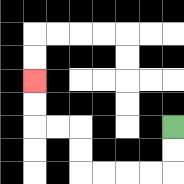{'start': '[7, 5]', 'end': '[1, 3]', 'path_directions': 'D,D,L,L,L,L,U,U,L,L,U,U', 'path_coordinates': '[[7, 5], [7, 6], [7, 7], [6, 7], [5, 7], [4, 7], [3, 7], [3, 6], [3, 5], [2, 5], [1, 5], [1, 4], [1, 3]]'}